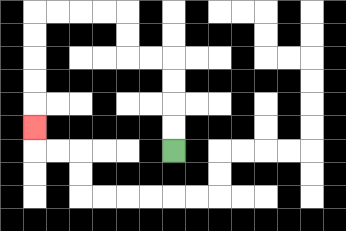{'start': '[7, 6]', 'end': '[1, 5]', 'path_directions': 'U,U,U,U,L,L,U,U,L,L,L,L,D,D,D,D,D', 'path_coordinates': '[[7, 6], [7, 5], [7, 4], [7, 3], [7, 2], [6, 2], [5, 2], [5, 1], [5, 0], [4, 0], [3, 0], [2, 0], [1, 0], [1, 1], [1, 2], [1, 3], [1, 4], [1, 5]]'}